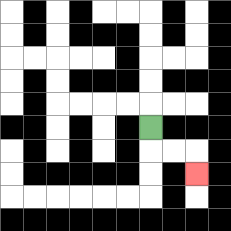{'start': '[6, 5]', 'end': '[8, 7]', 'path_directions': 'D,R,R,D', 'path_coordinates': '[[6, 5], [6, 6], [7, 6], [8, 6], [8, 7]]'}